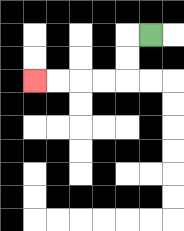{'start': '[6, 1]', 'end': '[1, 3]', 'path_directions': 'L,D,D,L,L,L,L', 'path_coordinates': '[[6, 1], [5, 1], [5, 2], [5, 3], [4, 3], [3, 3], [2, 3], [1, 3]]'}